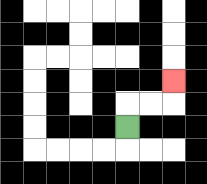{'start': '[5, 5]', 'end': '[7, 3]', 'path_directions': 'U,R,R,U', 'path_coordinates': '[[5, 5], [5, 4], [6, 4], [7, 4], [7, 3]]'}